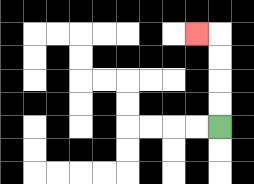{'start': '[9, 5]', 'end': '[8, 1]', 'path_directions': 'U,U,U,U,L', 'path_coordinates': '[[9, 5], [9, 4], [9, 3], [9, 2], [9, 1], [8, 1]]'}